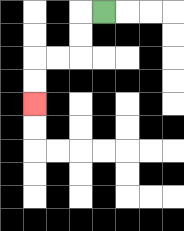{'start': '[4, 0]', 'end': '[1, 4]', 'path_directions': 'L,D,D,L,L,D,D', 'path_coordinates': '[[4, 0], [3, 0], [3, 1], [3, 2], [2, 2], [1, 2], [1, 3], [1, 4]]'}